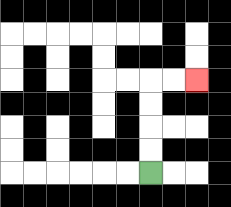{'start': '[6, 7]', 'end': '[8, 3]', 'path_directions': 'U,U,U,U,R,R', 'path_coordinates': '[[6, 7], [6, 6], [6, 5], [6, 4], [6, 3], [7, 3], [8, 3]]'}